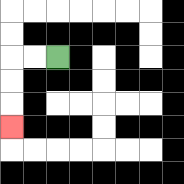{'start': '[2, 2]', 'end': '[0, 5]', 'path_directions': 'L,L,D,D,D', 'path_coordinates': '[[2, 2], [1, 2], [0, 2], [0, 3], [0, 4], [0, 5]]'}